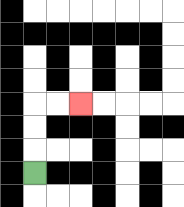{'start': '[1, 7]', 'end': '[3, 4]', 'path_directions': 'U,U,U,R,R', 'path_coordinates': '[[1, 7], [1, 6], [1, 5], [1, 4], [2, 4], [3, 4]]'}